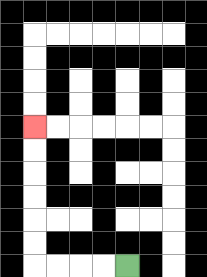{'start': '[5, 11]', 'end': '[1, 5]', 'path_directions': 'L,L,L,L,U,U,U,U,U,U', 'path_coordinates': '[[5, 11], [4, 11], [3, 11], [2, 11], [1, 11], [1, 10], [1, 9], [1, 8], [1, 7], [1, 6], [1, 5]]'}